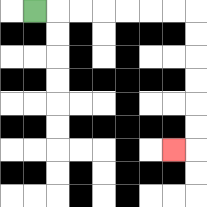{'start': '[1, 0]', 'end': '[7, 6]', 'path_directions': 'R,R,R,R,R,R,R,D,D,D,D,D,D,L', 'path_coordinates': '[[1, 0], [2, 0], [3, 0], [4, 0], [5, 0], [6, 0], [7, 0], [8, 0], [8, 1], [8, 2], [8, 3], [8, 4], [8, 5], [8, 6], [7, 6]]'}